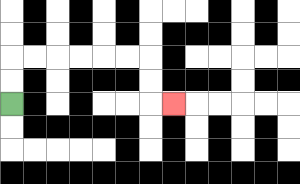{'start': '[0, 4]', 'end': '[7, 4]', 'path_directions': 'U,U,R,R,R,R,R,R,D,D,R', 'path_coordinates': '[[0, 4], [0, 3], [0, 2], [1, 2], [2, 2], [3, 2], [4, 2], [5, 2], [6, 2], [6, 3], [6, 4], [7, 4]]'}